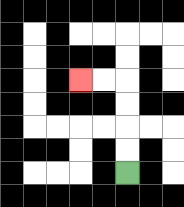{'start': '[5, 7]', 'end': '[3, 3]', 'path_directions': 'U,U,U,U,L,L', 'path_coordinates': '[[5, 7], [5, 6], [5, 5], [5, 4], [5, 3], [4, 3], [3, 3]]'}